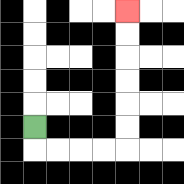{'start': '[1, 5]', 'end': '[5, 0]', 'path_directions': 'D,R,R,R,R,U,U,U,U,U,U', 'path_coordinates': '[[1, 5], [1, 6], [2, 6], [3, 6], [4, 6], [5, 6], [5, 5], [5, 4], [5, 3], [5, 2], [5, 1], [5, 0]]'}